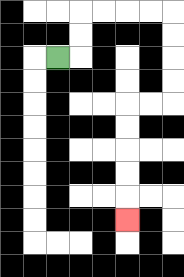{'start': '[2, 2]', 'end': '[5, 9]', 'path_directions': 'R,U,U,R,R,R,R,D,D,D,D,L,L,D,D,D,D,D', 'path_coordinates': '[[2, 2], [3, 2], [3, 1], [3, 0], [4, 0], [5, 0], [6, 0], [7, 0], [7, 1], [7, 2], [7, 3], [7, 4], [6, 4], [5, 4], [5, 5], [5, 6], [5, 7], [5, 8], [5, 9]]'}